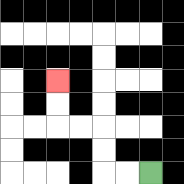{'start': '[6, 7]', 'end': '[2, 3]', 'path_directions': 'L,L,U,U,L,L,U,U', 'path_coordinates': '[[6, 7], [5, 7], [4, 7], [4, 6], [4, 5], [3, 5], [2, 5], [2, 4], [2, 3]]'}